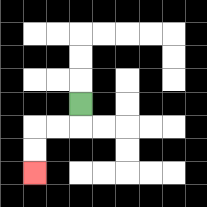{'start': '[3, 4]', 'end': '[1, 7]', 'path_directions': 'D,L,L,D,D', 'path_coordinates': '[[3, 4], [3, 5], [2, 5], [1, 5], [1, 6], [1, 7]]'}